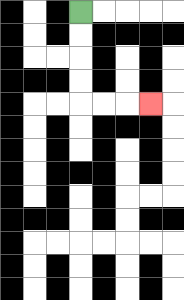{'start': '[3, 0]', 'end': '[6, 4]', 'path_directions': 'D,D,D,D,R,R,R', 'path_coordinates': '[[3, 0], [3, 1], [3, 2], [3, 3], [3, 4], [4, 4], [5, 4], [6, 4]]'}